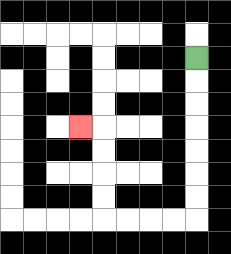{'start': '[8, 2]', 'end': '[3, 5]', 'path_directions': 'D,D,D,D,D,D,D,L,L,L,L,U,U,U,U,L', 'path_coordinates': '[[8, 2], [8, 3], [8, 4], [8, 5], [8, 6], [8, 7], [8, 8], [8, 9], [7, 9], [6, 9], [5, 9], [4, 9], [4, 8], [4, 7], [4, 6], [4, 5], [3, 5]]'}